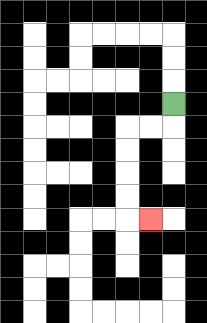{'start': '[7, 4]', 'end': '[6, 9]', 'path_directions': 'D,L,L,D,D,D,D,R', 'path_coordinates': '[[7, 4], [7, 5], [6, 5], [5, 5], [5, 6], [5, 7], [5, 8], [5, 9], [6, 9]]'}